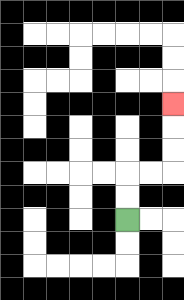{'start': '[5, 9]', 'end': '[7, 4]', 'path_directions': 'U,U,R,R,U,U,U', 'path_coordinates': '[[5, 9], [5, 8], [5, 7], [6, 7], [7, 7], [7, 6], [7, 5], [7, 4]]'}